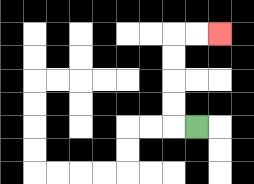{'start': '[8, 5]', 'end': '[9, 1]', 'path_directions': 'L,U,U,U,U,R,R', 'path_coordinates': '[[8, 5], [7, 5], [7, 4], [7, 3], [7, 2], [7, 1], [8, 1], [9, 1]]'}